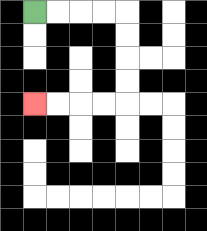{'start': '[1, 0]', 'end': '[1, 4]', 'path_directions': 'R,R,R,R,D,D,D,D,L,L,L,L', 'path_coordinates': '[[1, 0], [2, 0], [3, 0], [4, 0], [5, 0], [5, 1], [5, 2], [5, 3], [5, 4], [4, 4], [3, 4], [2, 4], [1, 4]]'}